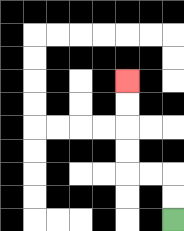{'start': '[7, 9]', 'end': '[5, 3]', 'path_directions': 'U,U,L,L,U,U,U,U', 'path_coordinates': '[[7, 9], [7, 8], [7, 7], [6, 7], [5, 7], [5, 6], [5, 5], [5, 4], [5, 3]]'}